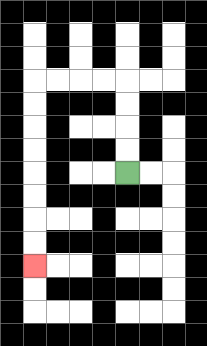{'start': '[5, 7]', 'end': '[1, 11]', 'path_directions': 'U,U,U,U,L,L,L,L,D,D,D,D,D,D,D,D', 'path_coordinates': '[[5, 7], [5, 6], [5, 5], [5, 4], [5, 3], [4, 3], [3, 3], [2, 3], [1, 3], [1, 4], [1, 5], [1, 6], [1, 7], [1, 8], [1, 9], [1, 10], [1, 11]]'}